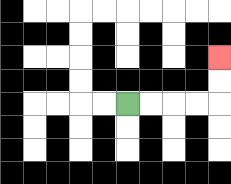{'start': '[5, 4]', 'end': '[9, 2]', 'path_directions': 'R,R,R,R,U,U', 'path_coordinates': '[[5, 4], [6, 4], [7, 4], [8, 4], [9, 4], [9, 3], [9, 2]]'}